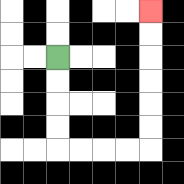{'start': '[2, 2]', 'end': '[6, 0]', 'path_directions': 'D,D,D,D,R,R,R,R,U,U,U,U,U,U', 'path_coordinates': '[[2, 2], [2, 3], [2, 4], [2, 5], [2, 6], [3, 6], [4, 6], [5, 6], [6, 6], [6, 5], [6, 4], [6, 3], [6, 2], [6, 1], [6, 0]]'}